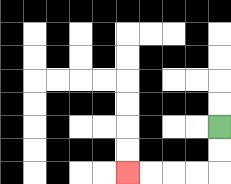{'start': '[9, 5]', 'end': '[5, 7]', 'path_directions': 'D,D,L,L,L,L', 'path_coordinates': '[[9, 5], [9, 6], [9, 7], [8, 7], [7, 7], [6, 7], [5, 7]]'}